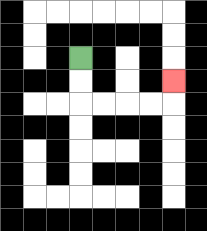{'start': '[3, 2]', 'end': '[7, 3]', 'path_directions': 'D,D,R,R,R,R,U', 'path_coordinates': '[[3, 2], [3, 3], [3, 4], [4, 4], [5, 4], [6, 4], [7, 4], [7, 3]]'}